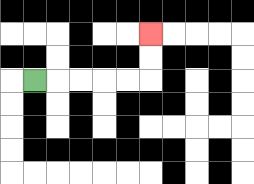{'start': '[1, 3]', 'end': '[6, 1]', 'path_directions': 'R,R,R,R,R,U,U', 'path_coordinates': '[[1, 3], [2, 3], [3, 3], [4, 3], [5, 3], [6, 3], [6, 2], [6, 1]]'}